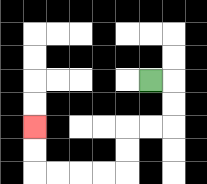{'start': '[6, 3]', 'end': '[1, 5]', 'path_directions': 'R,D,D,L,L,D,D,L,L,L,L,U,U', 'path_coordinates': '[[6, 3], [7, 3], [7, 4], [7, 5], [6, 5], [5, 5], [5, 6], [5, 7], [4, 7], [3, 7], [2, 7], [1, 7], [1, 6], [1, 5]]'}